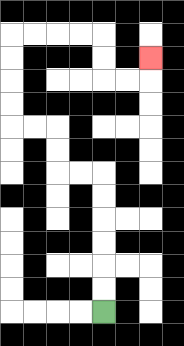{'start': '[4, 13]', 'end': '[6, 2]', 'path_directions': 'U,U,U,U,U,U,L,L,U,U,L,L,U,U,U,U,R,R,R,R,D,D,R,R,U', 'path_coordinates': '[[4, 13], [4, 12], [4, 11], [4, 10], [4, 9], [4, 8], [4, 7], [3, 7], [2, 7], [2, 6], [2, 5], [1, 5], [0, 5], [0, 4], [0, 3], [0, 2], [0, 1], [1, 1], [2, 1], [3, 1], [4, 1], [4, 2], [4, 3], [5, 3], [6, 3], [6, 2]]'}